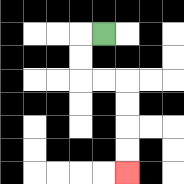{'start': '[4, 1]', 'end': '[5, 7]', 'path_directions': 'L,D,D,R,R,D,D,D,D', 'path_coordinates': '[[4, 1], [3, 1], [3, 2], [3, 3], [4, 3], [5, 3], [5, 4], [5, 5], [5, 6], [5, 7]]'}